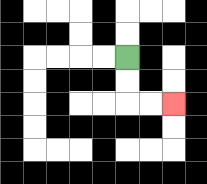{'start': '[5, 2]', 'end': '[7, 4]', 'path_directions': 'D,D,R,R', 'path_coordinates': '[[5, 2], [5, 3], [5, 4], [6, 4], [7, 4]]'}